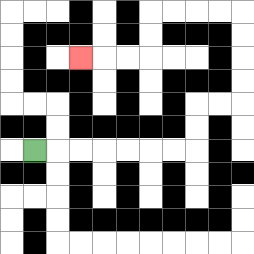{'start': '[1, 6]', 'end': '[3, 2]', 'path_directions': 'R,R,R,R,R,R,R,U,U,R,R,U,U,U,U,L,L,L,L,D,D,L,L,L', 'path_coordinates': '[[1, 6], [2, 6], [3, 6], [4, 6], [5, 6], [6, 6], [7, 6], [8, 6], [8, 5], [8, 4], [9, 4], [10, 4], [10, 3], [10, 2], [10, 1], [10, 0], [9, 0], [8, 0], [7, 0], [6, 0], [6, 1], [6, 2], [5, 2], [4, 2], [3, 2]]'}